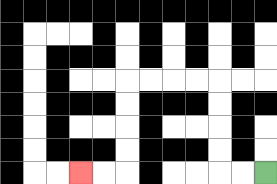{'start': '[11, 7]', 'end': '[3, 7]', 'path_directions': 'L,L,U,U,U,U,L,L,L,L,D,D,D,D,L,L', 'path_coordinates': '[[11, 7], [10, 7], [9, 7], [9, 6], [9, 5], [9, 4], [9, 3], [8, 3], [7, 3], [6, 3], [5, 3], [5, 4], [5, 5], [5, 6], [5, 7], [4, 7], [3, 7]]'}